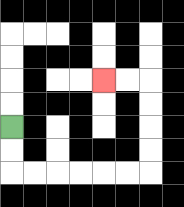{'start': '[0, 5]', 'end': '[4, 3]', 'path_directions': 'D,D,R,R,R,R,R,R,U,U,U,U,L,L', 'path_coordinates': '[[0, 5], [0, 6], [0, 7], [1, 7], [2, 7], [3, 7], [4, 7], [5, 7], [6, 7], [6, 6], [6, 5], [6, 4], [6, 3], [5, 3], [4, 3]]'}